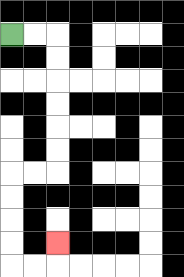{'start': '[0, 1]', 'end': '[2, 10]', 'path_directions': 'R,R,D,D,D,D,D,D,L,L,D,D,D,D,R,R,U', 'path_coordinates': '[[0, 1], [1, 1], [2, 1], [2, 2], [2, 3], [2, 4], [2, 5], [2, 6], [2, 7], [1, 7], [0, 7], [0, 8], [0, 9], [0, 10], [0, 11], [1, 11], [2, 11], [2, 10]]'}